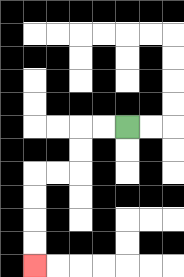{'start': '[5, 5]', 'end': '[1, 11]', 'path_directions': 'L,L,D,D,L,L,D,D,D,D', 'path_coordinates': '[[5, 5], [4, 5], [3, 5], [3, 6], [3, 7], [2, 7], [1, 7], [1, 8], [1, 9], [1, 10], [1, 11]]'}